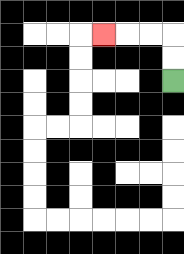{'start': '[7, 3]', 'end': '[4, 1]', 'path_directions': 'U,U,L,L,L', 'path_coordinates': '[[7, 3], [7, 2], [7, 1], [6, 1], [5, 1], [4, 1]]'}